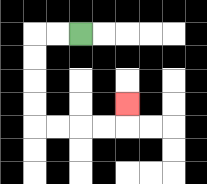{'start': '[3, 1]', 'end': '[5, 4]', 'path_directions': 'L,L,D,D,D,D,R,R,R,R,U', 'path_coordinates': '[[3, 1], [2, 1], [1, 1], [1, 2], [1, 3], [1, 4], [1, 5], [2, 5], [3, 5], [4, 5], [5, 5], [5, 4]]'}